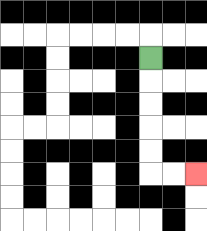{'start': '[6, 2]', 'end': '[8, 7]', 'path_directions': 'D,D,D,D,D,R,R', 'path_coordinates': '[[6, 2], [6, 3], [6, 4], [6, 5], [6, 6], [6, 7], [7, 7], [8, 7]]'}